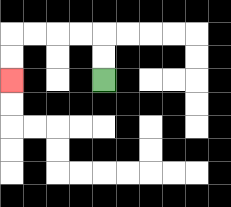{'start': '[4, 3]', 'end': '[0, 3]', 'path_directions': 'U,U,L,L,L,L,D,D', 'path_coordinates': '[[4, 3], [4, 2], [4, 1], [3, 1], [2, 1], [1, 1], [0, 1], [0, 2], [0, 3]]'}